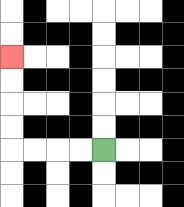{'start': '[4, 6]', 'end': '[0, 2]', 'path_directions': 'L,L,L,L,U,U,U,U', 'path_coordinates': '[[4, 6], [3, 6], [2, 6], [1, 6], [0, 6], [0, 5], [0, 4], [0, 3], [0, 2]]'}